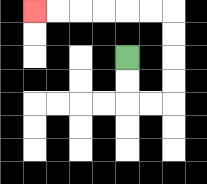{'start': '[5, 2]', 'end': '[1, 0]', 'path_directions': 'D,D,R,R,U,U,U,U,L,L,L,L,L,L', 'path_coordinates': '[[5, 2], [5, 3], [5, 4], [6, 4], [7, 4], [7, 3], [7, 2], [7, 1], [7, 0], [6, 0], [5, 0], [4, 0], [3, 0], [2, 0], [1, 0]]'}